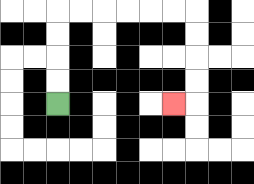{'start': '[2, 4]', 'end': '[7, 4]', 'path_directions': 'U,U,U,U,R,R,R,R,R,R,D,D,D,D,L', 'path_coordinates': '[[2, 4], [2, 3], [2, 2], [2, 1], [2, 0], [3, 0], [4, 0], [5, 0], [6, 0], [7, 0], [8, 0], [8, 1], [8, 2], [8, 3], [8, 4], [7, 4]]'}